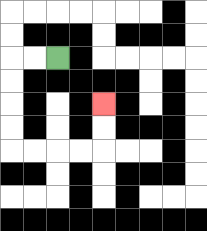{'start': '[2, 2]', 'end': '[4, 4]', 'path_directions': 'L,L,D,D,D,D,R,R,R,R,U,U', 'path_coordinates': '[[2, 2], [1, 2], [0, 2], [0, 3], [0, 4], [0, 5], [0, 6], [1, 6], [2, 6], [3, 6], [4, 6], [4, 5], [4, 4]]'}